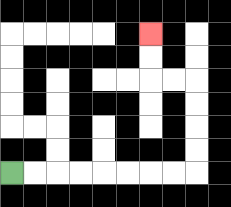{'start': '[0, 7]', 'end': '[6, 1]', 'path_directions': 'R,R,R,R,R,R,R,R,U,U,U,U,L,L,U,U', 'path_coordinates': '[[0, 7], [1, 7], [2, 7], [3, 7], [4, 7], [5, 7], [6, 7], [7, 7], [8, 7], [8, 6], [8, 5], [8, 4], [8, 3], [7, 3], [6, 3], [6, 2], [6, 1]]'}